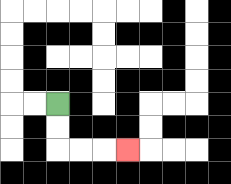{'start': '[2, 4]', 'end': '[5, 6]', 'path_directions': 'D,D,R,R,R', 'path_coordinates': '[[2, 4], [2, 5], [2, 6], [3, 6], [4, 6], [5, 6]]'}